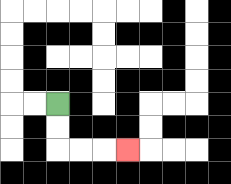{'start': '[2, 4]', 'end': '[5, 6]', 'path_directions': 'D,D,R,R,R', 'path_coordinates': '[[2, 4], [2, 5], [2, 6], [3, 6], [4, 6], [5, 6]]'}